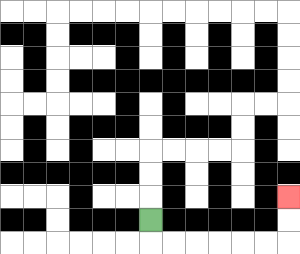{'start': '[6, 9]', 'end': '[12, 8]', 'path_directions': 'D,R,R,R,R,R,R,U,U', 'path_coordinates': '[[6, 9], [6, 10], [7, 10], [8, 10], [9, 10], [10, 10], [11, 10], [12, 10], [12, 9], [12, 8]]'}